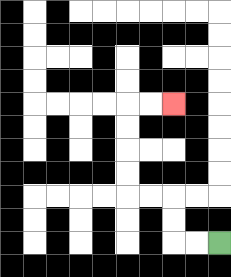{'start': '[9, 10]', 'end': '[7, 4]', 'path_directions': 'L,L,U,U,L,L,U,U,U,U,R,R', 'path_coordinates': '[[9, 10], [8, 10], [7, 10], [7, 9], [7, 8], [6, 8], [5, 8], [5, 7], [5, 6], [5, 5], [5, 4], [6, 4], [7, 4]]'}